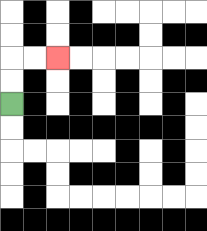{'start': '[0, 4]', 'end': '[2, 2]', 'path_directions': 'U,U,R,R', 'path_coordinates': '[[0, 4], [0, 3], [0, 2], [1, 2], [2, 2]]'}